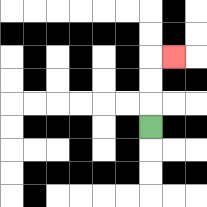{'start': '[6, 5]', 'end': '[7, 2]', 'path_directions': 'U,U,U,R', 'path_coordinates': '[[6, 5], [6, 4], [6, 3], [6, 2], [7, 2]]'}